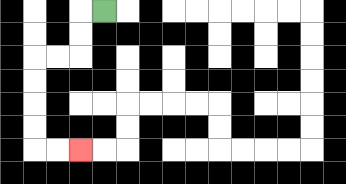{'start': '[4, 0]', 'end': '[3, 6]', 'path_directions': 'L,D,D,L,L,D,D,D,D,R,R', 'path_coordinates': '[[4, 0], [3, 0], [3, 1], [3, 2], [2, 2], [1, 2], [1, 3], [1, 4], [1, 5], [1, 6], [2, 6], [3, 6]]'}